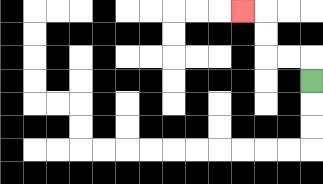{'start': '[13, 3]', 'end': '[10, 0]', 'path_directions': 'U,L,L,U,U,L', 'path_coordinates': '[[13, 3], [13, 2], [12, 2], [11, 2], [11, 1], [11, 0], [10, 0]]'}